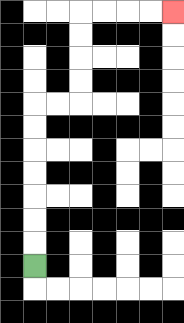{'start': '[1, 11]', 'end': '[7, 0]', 'path_directions': 'U,U,U,U,U,U,U,R,R,U,U,U,U,R,R,R,R', 'path_coordinates': '[[1, 11], [1, 10], [1, 9], [1, 8], [1, 7], [1, 6], [1, 5], [1, 4], [2, 4], [3, 4], [3, 3], [3, 2], [3, 1], [3, 0], [4, 0], [5, 0], [6, 0], [7, 0]]'}